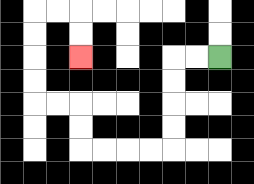{'start': '[9, 2]', 'end': '[3, 2]', 'path_directions': 'L,L,D,D,D,D,L,L,L,L,U,U,L,L,U,U,U,U,R,R,D,D', 'path_coordinates': '[[9, 2], [8, 2], [7, 2], [7, 3], [7, 4], [7, 5], [7, 6], [6, 6], [5, 6], [4, 6], [3, 6], [3, 5], [3, 4], [2, 4], [1, 4], [1, 3], [1, 2], [1, 1], [1, 0], [2, 0], [3, 0], [3, 1], [3, 2]]'}